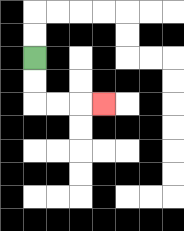{'start': '[1, 2]', 'end': '[4, 4]', 'path_directions': 'D,D,R,R,R', 'path_coordinates': '[[1, 2], [1, 3], [1, 4], [2, 4], [3, 4], [4, 4]]'}